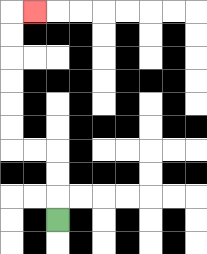{'start': '[2, 9]', 'end': '[1, 0]', 'path_directions': 'U,U,U,L,L,U,U,U,U,U,U,R', 'path_coordinates': '[[2, 9], [2, 8], [2, 7], [2, 6], [1, 6], [0, 6], [0, 5], [0, 4], [0, 3], [0, 2], [0, 1], [0, 0], [1, 0]]'}